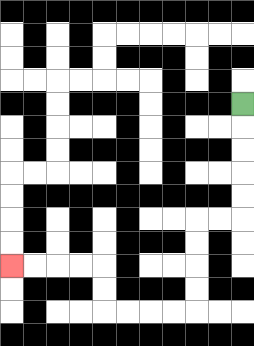{'start': '[10, 4]', 'end': '[0, 11]', 'path_directions': 'D,D,D,D,D,L,L,D,D,D,D,L,L,L,L,U,U,L,L,L,L', 'path_coordinates': '[[10, 4], [10, 5], [10, 6], [10, 7], [10, 8], [10, 9], [9, 9], [8, 9], [8, 10], [8, 11], [8, 12], [8, 13], [7, 13], [6, 13], [5, 13], [4, 13], [4, 12], [4, 11], [3, 11], [2, 11], [1, 11], [0, 11]]'}